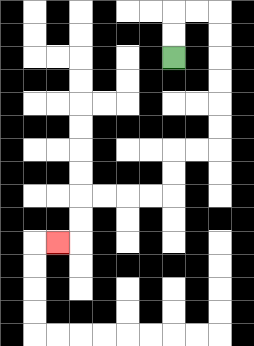{'start': '[7, 2]', 'end': '[2, 10]', 'path_directions': 'U,U,R,R,D,D,D,D,D,D,L,L,D,D,L,L,L,L,D,D,L', 'path_coordinates': '[[7, 2], [7, 1], [7, 0], [8, 0], [9, 0], [9, 1], [9, 2], [9, 3], [9, 4], [9, 5], [9, 6], [8, 6], [7, 6], [7, 7], [7, 8], [6, 8], [5, 8], [4, 8], [3, 8], [3, 9], [3, 10], [2, 10]]'}